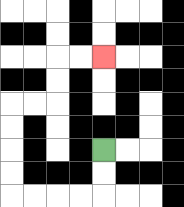{'start': '[4, 6]', 'end': '[4, 2]', 'path_directions': 'D,D,L,L,L,L,U,U,U,U,R,R,U,U,R,R', 'path_coordinates': '[[4, 6], [4, 7], [4, 8], [3, 8], [2, 8], [1, 8], [0, 8], [0, 7], [0, 6], [0, 5], [0, 4], [1, 4], [2, 4], [2, 3], [2, 2], [3, 2], [4, 2]]'}